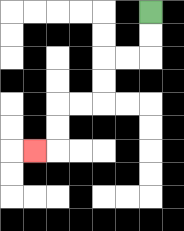{'start': '[6, 0]', 'end': '[1, 6]', 'path_directions': 'D,D,L,L,D,D,L,L,D,D,L', 'path_coordinates': '[[6, 0], [6, 1], [6, 2], [5, 2], [4, 2], [4, 3], [4, 4], [3, 4], [2, 4], [2, 5], [2, 6], [1, 6]]'}